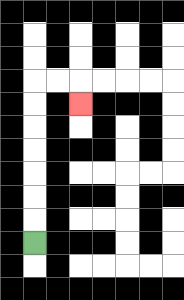{'start': '[1, 10]', 'end': '[3, 4]', 'path_directions': 'U,U,U,U,U,U,U,R,R,D', 'path_coordinates': '[[1, 10], [1, 9], [1, 8], [1, 7], [1, 6], [1, 5], [1, 4], [1, 3], [2, 3], [3, 3], [3, 4]]'}